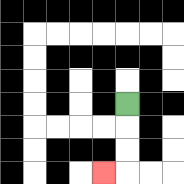{'start': '[5, 4]', 'end': '[4, 7]', 'path_directions': 'D,D,D,L', 'path_coordinates': '[[5, 4], [5, 5], [5, 6], [5, 7], [4, 7]]'}